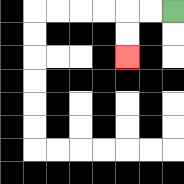{'start': '[7, 0]', 'end': '[5, 2]', 'path_directions': 'L,L,D,D', 'path_coordinates': '[[7, 0], [6, 0], [5, 0], [5, 1], [5, 2]]'}